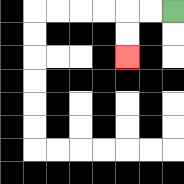{'start': '[7, 0]', 'end': '[5, 2]', 'path_directions': 'L,L,D,D', 'path_coordinates': '[[7, 0], [6, 0], [5, 0], [5, 1], [5, 2]]'}